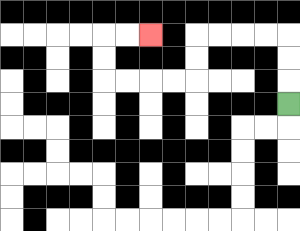{'start': '[12, 4]', 'end': '[6, 1]', 'path_directions': 'U,U,U,L,L,L,L,D,D,L,L,L,L,U,U,R,R', 'path_coordinates': '[[12, 4], [12, 3], [12, 2], [12, 1], [11, 1], [10, 1], [9, 1], [8, 1], [8, 2], [8, 3], [7, 3], [6, 3], [5, 3], [4, 3], [4, 2], [4, 1], [5, 1], [6, 1]]'}